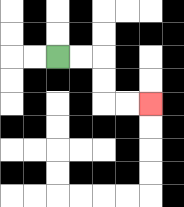{'start': '[2, 2]', 'end': '[6, 4]', 'path_directions': 'R,R,D,D,R,R', 'path_coordinates': '[[2, 2], [3, 2], [4, 2], [4, 3], [4, 4], [5, 4], [6, 4]]'}